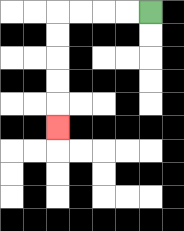{'start': '[6, 0]', 'end': '[2, 5]', 'path_directions': 'L,L,L,L,D,D,D,D,D', 'path_coordinates': '[[6, 0], [5, 0], [4, 0], [3, 0], [2, 0], [2, 1], [2, 2], [2, 3], [2, 4], [2, 5]]'}